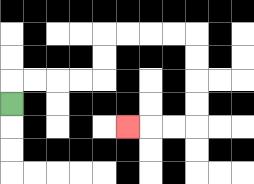{'start': '[0, 4]', 'end': '[5, 5]', 'path_directions': 'U,R,R,R,R,U,U,R,R,R,R,D,D,D,D,L,L,L', 'path_coordinates': '[[0, 4], [0, 3], [1, 3], [2, 3], [3, 3], [4, 3], [4, 2], [4, 1], [5, 1], [6, 1], [7, 1], [8, 1], [8, 2], [8, 3], [8, 4], [8, 5], [7, 5], [6, 5], [5, 5]]'}